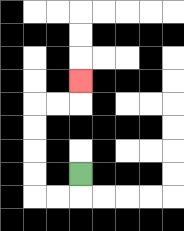{'start': '[3, 7]', 'end': '[3, 3]', 'path_directions': 'D,L,L,U,U,U,U,R,R,U', 'path_coordinates': '[[3, 7], [3, 8], [2, 8], [1, 8], [1, 7], [1, 6], [1, 5], [1, 4], [2, 4], [3, 4], [3, 3]]'}